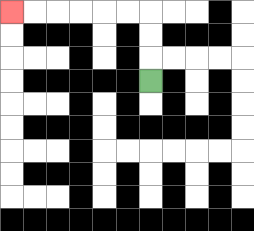{'start': '[6, 3]', 'end': '[0, 0]', 'path_directions': 'U,U,U,L,L,L,L,L,L', 'path_coordinates': '[[6, 3], [6, 2], [6, 1], [6, 0], [5, 0], [4, 0], [3, 0], [2, 0], [1, 0], [0, 0]]'}